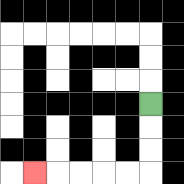{'start': '[6, 4]', 'end': '[1, 7]', 'path_directions': 'D,D,D,L,L,L,L,L', 'path_coordinates': '[[6, 4], [6, 5], [6, 6], [6, 7], [5, 7], [4, 7], [3, 7], [2, 7], [1, 7]]'}